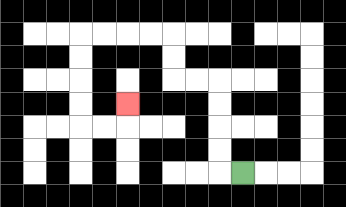{'start': '[10, 7]', 'end': '[5, 4]', 'path_directions': 'L,U,U,U,U,L,L,U,U,L,L,L,L,D,D,D,D,R,R,U', 'path_coordinates': '[[10, 7], [9, 7], [9, 6], [9, 5], [9, 4], [9, 3], [8, 3], [7, 3], [7, 2], [7, 1], [6, 1], [5, 1], [4, 1], [3, 1], [3, 2], [3, 3], [3, 4], [3, 5], [4, 5], [5, 5], [5, 4]]'}